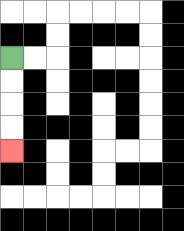{'start': '[0, 2]', 'end': '[0, 6]', 'path_directions': 'D,D,D,D', 'path_coordinates': '[[0, 2], [0, 3], [0, 4], [0, 5], [0, 6]]'}